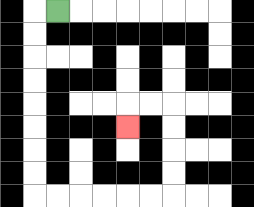{'start': '[2, 0]', 'end': '[5, 5]', 'path_directions': 'L,D,D,D,D,D,D,D,D,R,R,R,R,R,R,U,U,U,U,L,L,D', 'path_coordinates': '[[2, 0], [1, 0], [1, 1], [1, 2], [1, 3], [1, 4], [1, 5], [1, 6], [1, 7], [1, 8], [2, 8], [3, 8], [4, 8], [5, 8], [6, 8], [7, 8], [7, 7], [7, 6], [7, 5], [7, 4], [6, 4], [5, 4], [5, 5]]'}